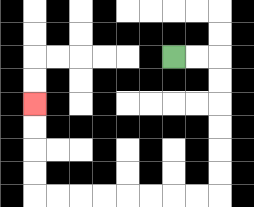{'start': '[7, 2]', 'end': '[1, 4]', 'path_directions': 'R,R,D,D,D,D,D,D,L,L,L,L,L,L,L,L,U,U,U,U', 'path_coordinates': '[[7, 2], [8, 2], [9, 2], [9, 3], [9, 4], [9, 5], [9, 6], [9, 7], [9, 8], [8, 8], [7, 8], [6, 8], [5, 8], [4, 8], [3, 8], [2, 8], [1, 8], [1, 7], [1, 6], [1, 5], [1, 4]]'}